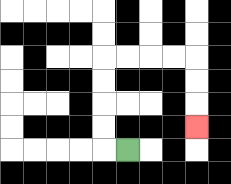{'start': '[5, 6]', 'end': '[8, 5]', 'path_directions': 'L,U,U,U,U,R,R,R,R,D,D,D', 'path_coordinates': '[[5, 6], [4, 6], [4, 5], [4, 4], [4, 3], [4, 2], [5, 2], [6, 2], [7, 2], [8, 2], [8, 3], [8, 4], [8, 5]]'}